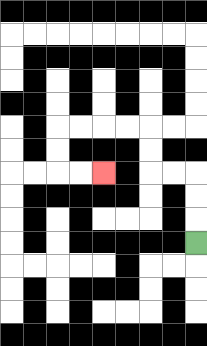{'start': '[8, 10]', 'end': '[4, 7]', 'path_directions': 'U,U,U,L,L,U,U,L,L,L,L,D,D,R,R', 'path_coordinates': '[[8, 10], [8, 9], [8, 8], [8, 7], [7, 7], [6, 7], [6, 6], [6, 5], [5, 5], [4, 5], [3, 5], [2, 5], [2, 6], [2, 7], [3, 7], [4, 7]]'}